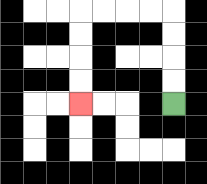{'start': '[7, 4]', 'end': '[3, 4]', 'path_directions': 'U,U,U,U,L,L,L,L,D,D,D,D', 'path_coordinates': '[[7, 4], [7, 3], [7, 2], [7, 1], [7, 0], [6, 0], [5, 0], [4, 0], [3, 0], [3, 1], [3, 2], [3, 3], [3, 4]]'}